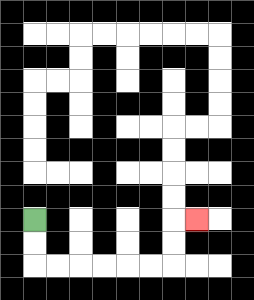{'start': '[1, 9]', 'end': '[8, 9]', 'path_directions': 'D,D,R,R,R,R,R,R,U,U,R', 'path_coordinates': '[[1, 9], [1, 10], [1, 11], [2, 11], [3, 11], [4, 11], [5, 11], [6, 11], [7, 11], [7, 10], [7, 9], [8, 9]]'}